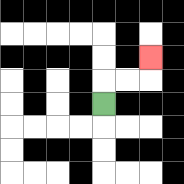{'start': '[4, 4]', 'end': '[6, 2]', 'path_directions': 'U,R,R,U', 'path_coordinates': '[[4, 4], [4, 3], [5, 3], [6, 3], [6, 2]]'}